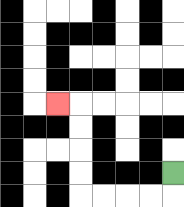{'start': '[7, 7]', 'end': '[2, 4]', 'path_directions': 'D,L,L,L,L,U,U,U,U,L', 'path_coordinates': '[[7, 7], [7, 8], [6, 8], [5, 8], [4, 8], [3, 8], [3, 7], [3, 6], [3, 5], [3, 4], [2, 4]]'}